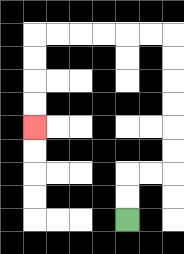{'start': '[5, 9]', 'end': '[1, 5]', 'path_directions': 'U,U,R,R,U,U,U,U,U,U,L,L,L,L,L,L,D,D,D,D', 'path_coordinates': '[[5, 9], [5, 8], [5, 7], [6, 7], [7, 7], [7, 6], [7, 5], [7, 4], [7, 3], [7, 2], [7, 1], [6, 1], [5, 1], [4, 1], [3, 1], [2, 1], [1, 1], [1, 2], [1, 3], [1, 4], [1, 5]]'}